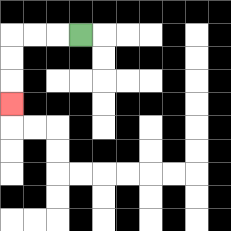{'start': '[3, 1]', 'end': '[0, 4]', 'path_directions': 'L,L,L,D,D,D', 'path_coordinates': '[[3, 1], [2, 1], [1, 1], [0, 1], [0, 2], [0, 3], [0, 4]]'}